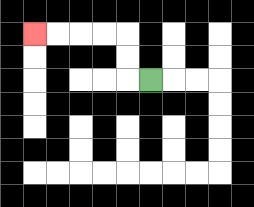{'start': '[6, 3]', 'end': '[1, 1]', 'path_directions': 'L,U,U,L,L,L,L', 'path_coordinates': '[[6, 3], [5, 3], [5, 2], [5, 1], [4, 1], [3, 1], [2, 1], [1, 1]]'}